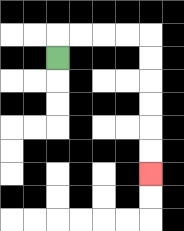{'start': '[2, 2]', 'end': '[6, 7]', 'path_directions': 'U,R,R,R,R,D,D,D,D,D,D', 'path_coordinates': '[[2, 2], [2, 1], [3, 1], [4, 1], [5, 1], [6, 1], [6, 2], [6, 3], [6, 4], [6, 5], [6, 6], [6, 7]]'}